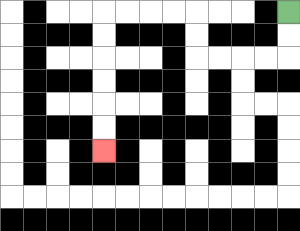{'start': '[12, 0]', 'end': '[4, 6]', 'path_directions': 'D,D,L,L,L,L,U,U,L,L,L,L,D,D,D,D,D,D', 'path_coordinates': '[[12, 0], [12, 1], [12, 2], [11, 2], [10, 2], [9, 2], [8, 2], [8, 1], [8, 0], [7, 0], [6, 0], [5, 0], [4, 0], [4, 1], [4, 2], [4, 3], [4, 4], [4, 5], [4, 6]]'}